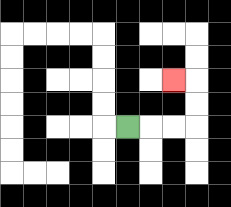{'start': '[5, 5]', 'end': '[7, 3]', 'path_directions': 'R,R,R,U,U,L', 'path_coordinates': '[[5, 5], [6, 5], [7, 5], [8, 5], [8, 4], [8, 3], [7, 3]]'}